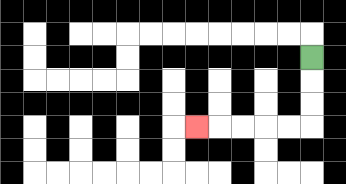{'start': '[13, 2]', 'end': '[8, 5]', 'path_directions': 'D,D,D,L,L,L,L,L', 'path_coordinates': '[[13, 2], [13, 3], [13, 4], [13, 5], [12, 5], [11, 5], [10, 5], [9, 5], [8, 5]]'}